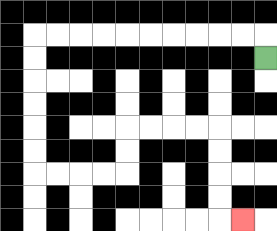{'start': '[11, 2]', 'end': '[10, 9]', 'path_directions': 'U,L,L,L,L,L,L,L,L,L,L,D,D,D,D,D,D,R,R,R,R,U,U,R,R,R,R,D,D,D,D,R', 'path_coordinates': '[[11, 2], [11, 1], [10, 1], [9, 1], [8, 1], [7, 1], [6, 1], [5, 1], [4, 1], [3, 1], [2, 1], [1, 1], [1, 2], [1, 3], [1, 4], [1, 5], [1, 6], [1, 7], [2, 7], [3, 7], [4, 7], [5, 7], [5, 6], [5, 5], [6, 5], [7, 5], [8, 5], [9, 5], [9, 6], [9, 7], [9, 8], [9, 9], [10, 9]]'}